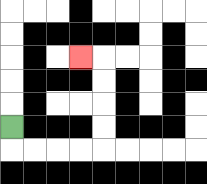{'start': '[0, 5]', 'end': '[3, 2]', 'path_directions': 'D,R,R,R,R,U,U,U,U,L', 'path_coordinates': '[[0, 5], [0, 6], [1, 6], [2, 6], [3, 6], [4, 6], [4, 5], [4, 4], [4, 3], [4, 2], [3, 2]]'}